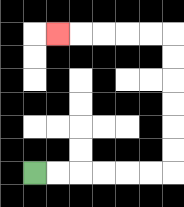{'start': '[1, 7]', 'end': '[2, 1]', 'path_directions': 'R,R,R,R,R,R,U,U,U,U,U,U,L,L,L,L,L', 'path_coordinates': '[[1, 7], [2, 7], [3, 7], [4, 7], [5, 7], [6, 7], [7, 7], [7, 6], [7, 5], [7, 4], [7, 3], [7, 2], [7, 1], [6, 1], [5, 1], [4, 1], [3, 1], [2, 1]]'}